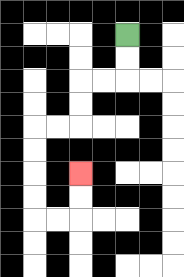{'start': '[5, 1]', 'end': '[3, 7]', 'path_directions': 'D,D,L,L,D,D,L,L,D,D,D,D,R,R,U,U', 'path_coordinates': '[[5, 1], [5, 2], [5, 3], [4, 3], [3, 3], [3, 4], [3, 5], [2, 5], [1, 5], [1, 6], [1, 7], [1, 8], [1, 9], [2, 9], [3, 9], [3, 8], [3, 7]]'}